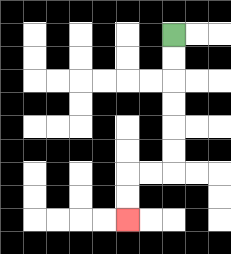{'start': '[7, 1]', 'end': '[5, 9]', 'path_directions': 'D,D,D,D,D,D,L,L,D,D', 'path_coordinates': '[[7, 1], [7, 2], [7, 3], [7, 4], [7, 5], [7, 6], [7, 7], [6, 7], [5, 7], [5, 8], [5, 9]]'}